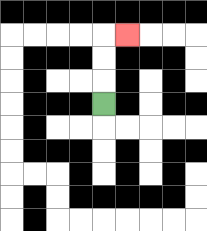{'start': '[4, 4]', 'end': '[5, 1]', 'path_directions': 'U,U,U,R', 'path_coordinates': '[[4, 4], [4, 3], [4, 2], [4, 1], [5, 1]]'}